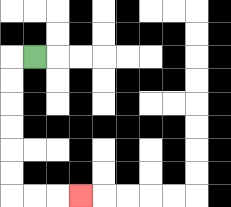{'start': '[1, 2]', 'end': '[3, 8]', 'path_directions': 'L,D,D,D,D,D,D,R,R,R', 'path_coordinates': '[[1, 2], [0, 2], [0, 3], [0, 4], [0, 5], [0, 6], [0, 7], [0, 8], [1, 8], [2, 8], [3, 8]]'}